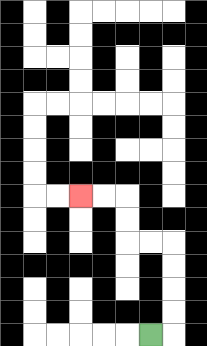{'start': '[6, 14]', 'end': '[3, 8]', 'path_directions': 'R,U,U,U,U,L,L,U,U,L,L', 'path_coordinates': '[[6, 14], [7, 14], [7, 13], [7, 12], [7, 11], [7, 10], [6, 10], [5, 10], [5, 9], [5, 8], [4, 8], [3, 8]]'}